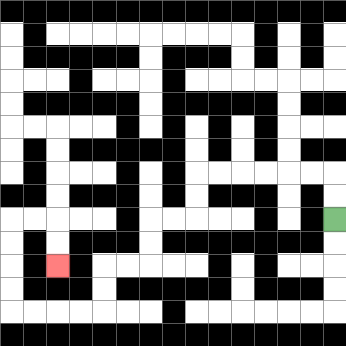{'start': '[14, 9]', 'end': '[2, 11]', 'path_directions': 'U,U,L,L,L,L,L,L,D,D,L,L,D,D,L,L,D,D,L,L,L,L,U,U,U,U,R,R,D,D', 'path_coordinates': '[[14, 9], [14, 8], [14, 7], [13, 7], [12, 7], [11, 7], [10, 7], [9, 7], [8, 7], [8, 8], [8, 9], [7, 9], [6, 9], [6, 10], [6, 11], [5, 11], [4, 11], [4, 12], [4, 13], [3, 13], [2, 13], [1, 13], [0, 13], [0, 12], [0, 11], [0, 10], [0, 9], [1, 9], [2, 9], [2, 10], [2, 11]]'}